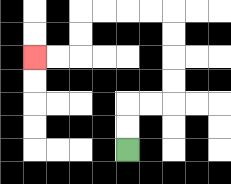{'start': '[5, 6]', 'end': '[1, 2]', 'path_directions': 'U,U,R,R,U,U,U,U,L,L,L,L,D,D,L,L', 'path_coordinates': '[[5, 6], [5, 5], [5, 4], [6, 4], [7, 4], [7, 3], [7, 2], [7, 1], [7, 0], [6, 0], [5, 0], [4, 0], [3, 0], [3, 1], [3, 2], [2, 2], [1, 2]]'}